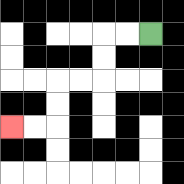{'start': '[6, 1]', 'end': '[0, 5]', 'path_directions': 'L,L,D,D,L,L,D,D,L,L', 'path_coordinates': '[[6, 1], [5, 1], [4, 1], [4, 2], [4, 3], [3, 3], [2, 3], [2, 4], [2, 5], [1, 5], [0, 5]]'}